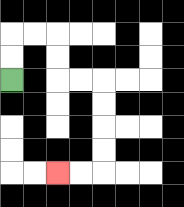{'start': '[0, 3]', 'end': '[2, 7]', 'path_directions': 'U,U,R,R,D,D,R,R,D,D,D,D,L,L', 'path_coordinates': '[[0, 3], [0, 2], [0, 1], [1, 1], [2, 1], [2, 2], [2, 3], [3, 3], [4, 3], [4, 4], [4, 5], [4, 6], [4, 7], [3, 7], [2, 7]]'}